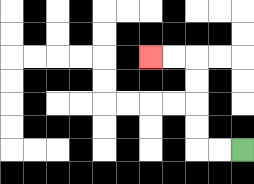{'start': '[10, 6]', 'end': '[6, 2]', 'path_directions': 'L,L,U,U,U,U,L,L', 'path_coordinates': '[[10, 6], [9, 6], [8, 6], [8, 5], [8, 4], [8, 3], [8, 2], [7, 2], [6, 2]]'}